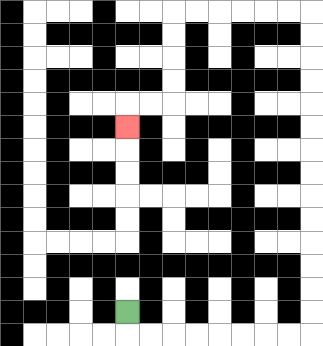{'start': '[5, 13]', 'end': '[5, 5]', 'path_directions': 'D,R,R,R,R,R,R,R,R,U,U,U,U,U,U,U,U,U,U,U,U,U,U,L,L,L,L,L,L,D,D,D,D,L,L,D', 'path_coordinates': '[[5, 13], [5, 14], [6, 14], [7, 14], [8, 14], [9, 14], [10, 14], [11, 14], [12, 14], [13, 14], [13, 13], [13, 12], [13, 11], [13, 10], [13, 9], [13, 8], [13, 7], [13, 6], [13, 5], [13, 4], [13, 3], [13, 2], [13, 1], [13, 0], [12, 0], [11, 0], [10, 0], [9, 0], [8, 0], [7, 0], [7, 1], [7, 2], [7, 3], [7, 4], [6, 4], [5, 4], [5, 5]]'}